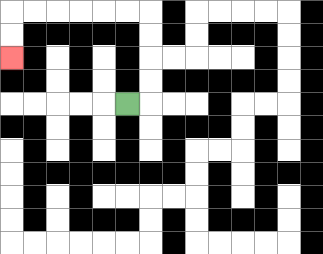{'start': '[5, 4]', 'end': '[0, 2]', 'path_directions': 'R,U,U,U,U,L,L,L,L,L,L,D,D', 'path_coordinates': '[[5, 4], [6, 4], [6, 3], [6, 2], [6, 1], [6, 0], [5, 0], [4, 0], [3, 0], [2, 0], [1, 0], [0, 0], [0, 1], [0, 2]]'}